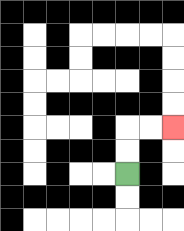{'start': '[5, 7]', 'end': '[7, 5]', 'path_directions': 'U,U,R,R', 'path_coordinates': '[[5, 7], [5, 6], [5, 5], [6, 5], [7, 5]]'}